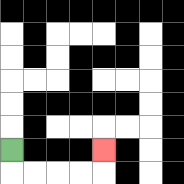{'start': '[0, 6]', 'end': '[4, 6]', 'path_directions': 'D,R,R,R,R,U', 'path_coordinates': '[[0, 6], [0, 7], [1, 7], [2, 7], [3, 7], [4, 7], [4, 6]]'}